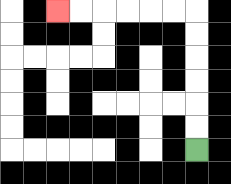{'start': '[8, 6]', 'end': '[2, 0]', 'path_directions': 'U,U,U,U,U,U,L,L,L,L,L,L', 'path_coordinates': '[[8, 6], [8, 5], [8, 4], [8, 3], [8, 2], [8, 1], [8, 0], [7, 0], [6, 0], [5, 0], [4, 0], [3, 0], [2, 0]]'}